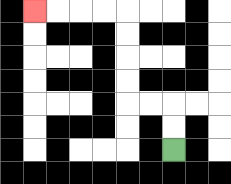{'start': '[7, 6]', 'end': '[1, 0]', 'path_directions': 'U,U,L,L,U,U,U,U,L,L,L,L', 'path_coordinates': '[[7, 6], [7, 5], [7, 4], [6, 4], [5, 4], [5, 3], [5, 2], [5, 1], [5, 0], [4, 0], [3, 0], [2, 0], [1, 0]]'}